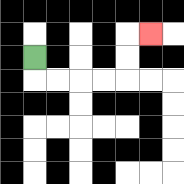{'start': '[1, 2]', 'end': '[6, 1]', 'path_directions': 'D,R,R,R,R,U,U,R', 'path_coordinates': '[[1, 2], [1, 3], [2, 3], [3, 3], [4, 3], [5, 3], [5, 2], [5, 1], [6, 1]]'}